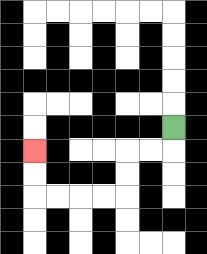{'start': '[7, 5]', 'end': '[1, 6]', 'path_directions': 'D,L,L,D,D,L,L,L,L,U,U', 'path_coordinates': '[[7, 5], [7, 6], [6, 6], [5, 6], [5, 7], [5, 8], [4, 8], [3, 8], [2, 8], [1, 8], [1, 7], [1, 6]]'}